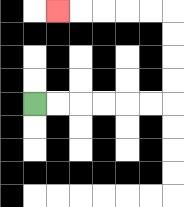{'start': '[1, 4]', 'end': '[2, 0]', 'path_directions': 'R,R,R,R,R,R,U,U,U,U,L,L,L,L,L', 'path_coordinates': '[[1, 4], [2, 4], [3, 4], [4, 4], [5, 4], [6, 4], [7, 4], [7, 3], [7, 2], [7, 1], [7, 0], [6, 0], [5, 0], [4, 0], [3, 0], [2, 0]]'}